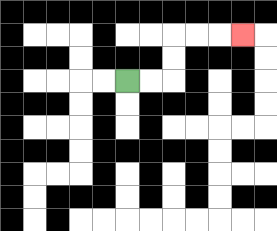{'start': '[5, 3]', 'end': '[10, 1]', 'path_directions': 'R,R,U,U,R,R,R', 'path_coordinates': '[[5, 3], [6, 3], [7, 3], [7, 2], [7, 1], [8, 1], [9, 1], [10, 1]]'}